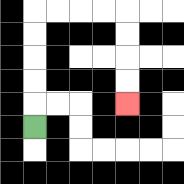{'start': '[1, 5]', 'end': '[5, 4]', 'path_directions': 'U,U,U,U,U,R,R,R,R,D,D,D,D', 'path_coordinates': '[[1, 5], [1, 4], [1, 3], [1, 2], [1, 1], [1, 0], [2, 0], [3, 0], [4, 0], [5, 0], [5, 1], [5, 2], [5, 3], [5, 4]]'}